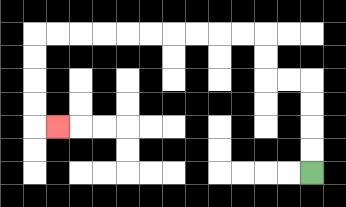{'start': '[13, 7]', 'end': '[2, 5]', 'path_directions': 'U,U,U,U,L,L,U,U,L,L,L,L,L,L,L,L,L,L,D,D,D,D,R', 'path_coordinates': '[[13, 7], [13, 6], [13, 5], [13, 4], [13, 3], [12, 3], [11, 3], [11, 2], [11, 1], [10, 1], [9, 1], [8, 1], [7, 1], [6, 1], [5, 1], [4, 1], [3, 1], [2, 1], [1, 1], [1, 2], [1, 3], [1, 4], [1, 5], [2, 5]]'}